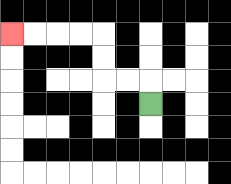{'start': '[6, 4]', 'end': '[0, 1]', 'path_directions': 'U,L,L,U,U,L,L,L,L', 'path_coordinates': '[[6, 4], [6, 3], [5, 3], [4, 3], [4, 2], [4, 1], [3, 1], [2, 1], [1, 1], [0, 1]]'}